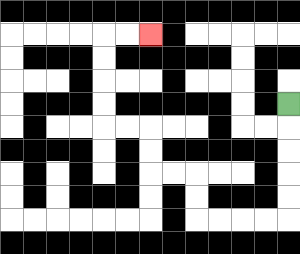{'start': '[12, 4]', 'end': '[6, 1]', 'path_directions': 'D,D,D,D,D,L,L,L,L,U,U,L,L,U,U,L,L,U,U,U,U,R,R', 'path_coordinates': '[[12, 4], [12, 5], [12, 6], [12, 7], [12, 8], [12, 9], [11, 9], [10, 9], [9, 9], [8, 9], [8, 8], [8, 7], [7, 7], [6, 7], [6, 6], [6, 5], [5, 5], [4, 5], [4, 4], [4, 3], [4, 2], [4, 1], [5, 1], [6, 1]]'}